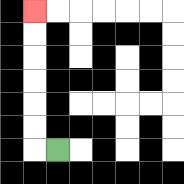{'start': '[2, 6]', 'end': '[1, 0]', 'path_directions': 'L,U,U,U,U,U,U', 'path_coordinates': '[[2, 6], [1, 6], [1, 5], [1, 4], [1, 3], [1, 2], [1, 1], [1, 0]]'}